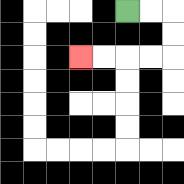{'start': '[5, 0]', 'end': '[3, 2]', 'path_directions': 'R,R,D,D,L,L,L,L', 'path_coordinates': '[[5, 0], [6, 0], [7, 0], [7, 1], [7, 2], [6, 2], [5, 2], [4, 2], [3, 2]]'}